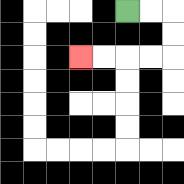{'start': '[5, 0]', 'end': '[3, 2]', 'path_directions': 'R,R,D,D,L,L,L,L', 'path_coordinates': '[[5, 0], [6, 0], [7, 0], [7, 1], [7, 2], [6, 2], [5, 2], [4, 2], [3, 2]]'}